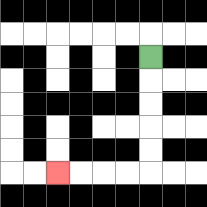{'start': '[6, 2]', 'end': '[2, 7]', 'path_directions': 'D,D,D,D,D,L,L,L,L', 'path_coordinates': '[[6, 2], [6, 3], [6, 4], [6, 5], [6, 6], [6, 7], [5, 7], [4, 7], [3, 7], [2, 7]]'}